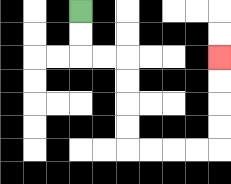{'start': '[3, 0]', 'end': '[9, 2]', 'path_directions': 'D,D,R,R,D,D,D,D,R,R,R,R,U,U,U,U', 'path_coordinates': '[[3, 0], [3, 1], [3, 2], [4, 2], [5, 2], [5, 3], [5, 4], [5, 5], [5, 6], [6, 6], [7, 6], [8, 6], [9, 6], [9, 5], [9, 4], [9, 3], [9, 2]]'}